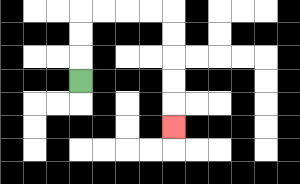{'start': '[3, 3]', 'end': '[7, 5]', 'path_directions': 'U,U,U,R,R,R,R,D,D,D,D,D', 'path_coordinates': '[[3, 3], [3, 2], [3, 1], [3, 0], [4, 0], [5, 0], [6, 0], [7, 0], [7, 1], [7, 2], [7, 3], [7, 4], [7, 5]]'}